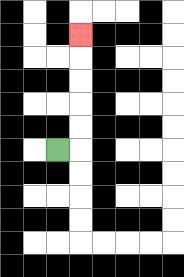{'start': '[2, 6]', 'end': '[3, 1]', 'path_directions': 'R,U,U,U,U,U', 'path_coordinates': '[[2, 6], [3, 6], [3, 5], [3, 4], [3, 3], [3, 2], [3, 1]]'}